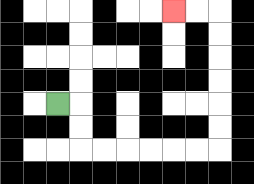{'start': '[2, 4]', 'end': '[7, 0]', 'path_directions': 'R,D,D,R,R,R,R,R,R,U,U,U,U,U,U,L,L', 'path_coordinates': '[[2, 4], [3, 4], [3, 5], [3, 6], [4, 6], [5, 6], [6, 6], [7, 6], [8, 6], [9, 6], [9, 5], [9, 4], [9, 3], [9, 2], [9, 1], [9, 0], [8, 0], [7, 0]]'}